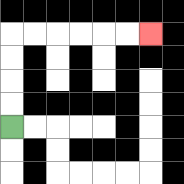{'start': '[0, 5]', 'end': '[6, 1]', 'path_directions': 'U,U,U,U,R,R,R,R,R,R', 'path_coordinates': '[[0, 5], [0, 4], [0, 3], [0, 2], [0, 1], [1, 1], [2, 1], [3, 1], [4, 1], [5, 1], [6, 1]]'}